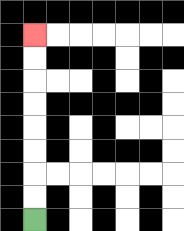{'start': '[1, 9]', 'end': '[1, 1]', 'path_directions': 'U,U,U,U,U,U,U,U', 'path_coordinates': '[[1, 9], [1, 8], [1, 7], [1, 6], [1, 5], [1, 4], [1, 3], [1, 2], [1, 1]]'}